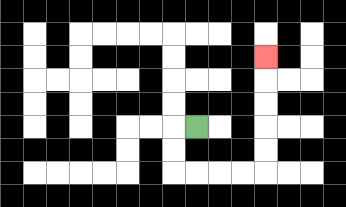{'start': '[8, 5]', 'end': '[11, 2]', 'path_directions': 'L,D,D,R,R,R,R,U,U,U,U,U', 'path_coordinates': '[[8, 5], [7, 5], [7, 6], [7, 7], [8, 7], [9, 7], [10, 7], [11, 7], [11, 6], [11, 5], [11, 4], [11, 3], [11, 2]]'}